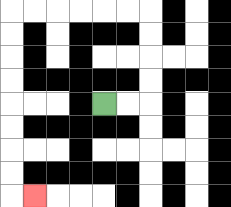{'start': '[4, 4]', 'end': '[1, 8]', 'path_directions': 'R,R,U,U,U,U,L,L,L,L,L,L,D,D,D,D,D,D,D,D,R', 'path_coordinates': '[[4, 4], [5, 4], [6, 4], [6, 3], [6, 2], [6, 1], [6, 0], [5, 0], [4, 0], [3, 0], [2, 0], [1, 0], [0, 0], [0, 1], [0, 2], [0, 3], [0, 4], [0, 5], [0, 6], [0, 7], [0, 8], [1, 8]]'}